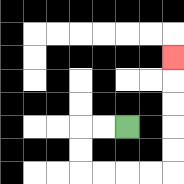{'start': '[5, 5]', 'end': '[7, 2]', 'path_directions': 'L,L,D,D,R,R,R,R,U,U,U,U,U', 'path_coordinates': '[[5, 5], [4, 5], [3, 5], [3, 6], [3, 7], [4, 7], [5, 7], [6, 7], [7, 7], [7, 6], [7, 5], [7, 4], [7, 3], [7, 2]]'}